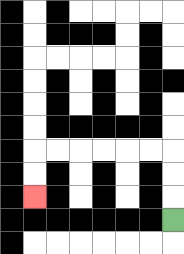{'start': '[7, 9]', 'end': '[1, 8]', 'path_directions': 'U,U,U,L,L,L,L,L,L,D,D', 'path_coordinates': '[[7, 9], [7, 8], [7, 7], [7, 6], [6, 6], [5, 6], [4, 6], [3, 6], [2, 6], [1, 6], [1, 7], [1, 8]]'}